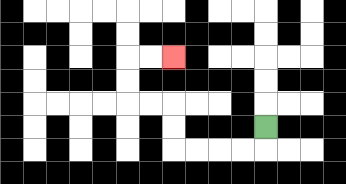{'start': '[11, 5]', 'end': '[7, 2]', 'path_directions': 'D,L,L,L,L,U,U,L,L,U,U,R,R', 'path_coordinates': '[[11, 5], [11, 6], [10, 6], [9, 6], [8, 6], [7, 6], [7, 5], [7, 4], [6, 4], [5, 4], [5, 3], [5, 2], [6, 2], [7, 2]]'}